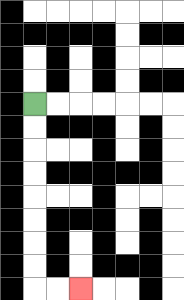{'start': '[1, 4]', 'end': '[3, 12]', 'path_directions': 'D,D,D,D,D,D,D,D,R,R', 'path_coordinates': '[[1, 4], [1, 5], [1, 6], [1, 7], [1, 8], [1, 9], [1, 10], [1, 11], [1, 12], [2, 12], [3, 12]]'}